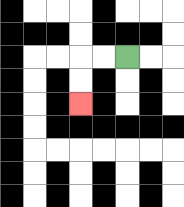{'start': '[5, 2]', 'end': '[3, 4]', 'path_directions': 'L,L,D,D', 'path_coordinates': '[[5, 2], [4, 2], [3, 2], [3, 3], [3, 4]]'}